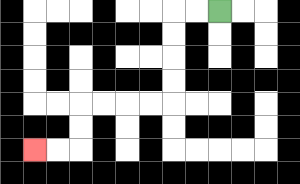{'start': '[9, 0]', 'end': '[1, 6]', 'path_directions': 'L,L,D,D,D,D,L,L,L,L,D,D,L,L', 'path_coordinates': '[[9, 0], [8, 0], [7, 0], [7, 1], [7, 2], [7, 3], [7, 4], [6, 4], [5, 4], [4, 4], [3, 4], [3, 5], [3, 6], [2, 6], [1, 6]]'}